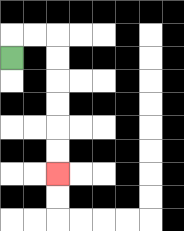{'start': '[0, 2]', 'end': '[2, 7]', 'path_directions': 'U,R,R,D,D,D,D,D,D', 'path_coordinates': '[[0, 2], [0, 1], [1, 1], [2, 1], [2, 2], [2, 3], [2, 4], [2, 5], [2, 6], [2, 7]]'}